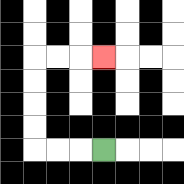{'start': '[4, 6]', 'end': '[4, 2]', 'path_directions': 'L,L,L,U,U,U,U,R,R,R', 'path_coordinates': '[[4, 6], [3, 6], [2, 6], [1, 6], [1, 5], [1, 4], [1, 3], [1, 2], [2, 2], [3, 2], [4, 2]]'}